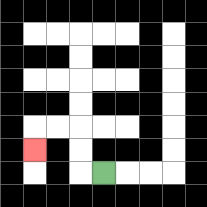{'start': '[4, 7]', 'end': '[1, 6]', 'path_directions': 'L,U,U,L,L,D', 'path_coordinates': '[[4, 7], [3, 7], [3, 6], [3, 5], [2, 5], [1, 5], [1, 6]]'}